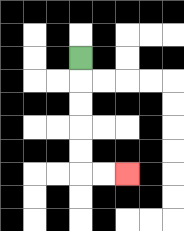{'start': '[3, 2]', 'end': '[5, 7]', 'path_directions': 'D,D,D,D,D,R,R', 'path_coordinates': '[[3, 2], [3, 3], [3, 4], [3, 5], [3, 6], [3, 7], [4, 7], [5, 7]]'}